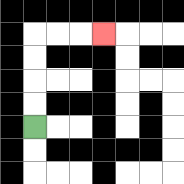{'start': '[1, 5]', 'end': '[4, 1]', 'path_directions': 'U,U,U,U,R,R,R', 'path_coordinates': '[[1, 5], [1, 4], [1, 3], [1, 2], [1, 1], [2, 1], [3, 1], [4, 1]]'}